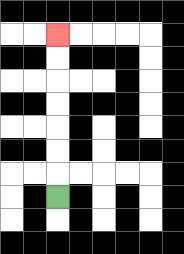{'start': '[2, 8]', 'end': '[2, 1]', 'path_directions': 'U,U,U,U,U,U,U', 'path_coordinates': '[[2, 8], [2, 7], [2, 6], [2, 5], [2, 4], [2, 3], [2, 2], [2, 1]]'}